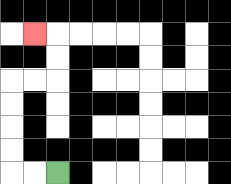{'start': '[2, 7]', 'end': '[1, 1]', 'path_directions': 'L,L,U,U,U,U,R,R,U,U,L', 'path_coordinates': '[[2, 7], [1, 7], [0, 7], [0, 6], [0, 5], [0, 4], [0, 3], [1, 3], [2, 3], [2, 2], [2, 1], [1, 1]]'}